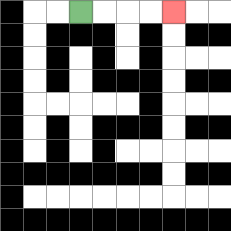{'start': '[3, 0]', 'end': '[7, 0]', 'path_directions': 'R,R,R,R', 'path_coordinates': '[[3, 0], [4, 0], [5, 0], [6, 0], [7, 0]]'}